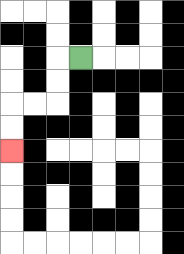{'start': '[3, 2]', 'end': '[0, 6]', 'path_directions': 'L,D,D,L,L,D,D', 'path_coordinates': '[[3, 2], [2, 2], [2, 3], [2, 4], [1, 4], [0, 4], [0, 5], [0, 6]]'}